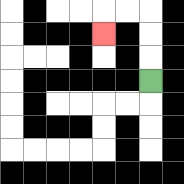{'start': '[6, 3]', 'end': '[4, 1]', 'path_directions': 'U,U,U,L,L,D', 'path_coordinates': '[[6, 3], [6, 2], [6, 1], [6, 0], [5, 0], [4, 0], [4, 1]]'}